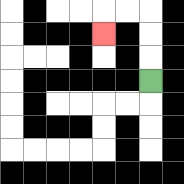{'start': '[6, 3]', 'end': '[4, 1]', 'path_directions': 'U,U,U,L,L,D', 'path_coordinates': '[[6, 3], [6, 2], [6, 1], [6, 0], [5, 0], [4, 0], [4, 1]]'}